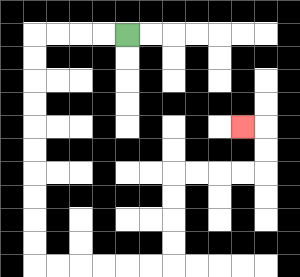{'start': '[5, 1]', 'end': '[10, 5]', 'path_directions': 'L,L,L,L,D,D,D,D,D,D,D,D,D,D,R,R,R,R,R,R,U,U,U,U,R,R,R,R,U,U,L', 'path_coordinates': '[[5, 1], [4, 1], [3, 1], [2, 1], [1, 1], [1, 2], [1, 3], [1, 4], [1, 5], [1, 6], [1, 7], [1, 8], [1, 9], [1, 10], [1, 11], [2, 11], [3, 11], [4, 11], [5, 11], [6, 11], [7, 11], [7, 10], [7, 9], [7, 8], [7, 7], [8, 7], [9, 7], [10, 7], [11, 7], [11, 6], [11, 5], [10, 5]]'}